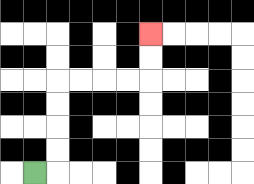{'start': '[1, 7]', 'end': '[6, 1]', 'path_directions': 'R,U,U,U,U,R,R,R,R,U,U', 'path_coordinates': '[[1, 7], [2, 7], [2, 6], [2, 5], [2, 4], [2, 3], [3, 3], [4, 3], [5, 3], [6, 3], [6, 2], [6, 1]]'}